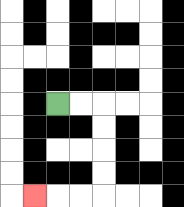{'start': '[2, 4]', 'end': '[1, 8]', 'path_directions': 'R,R,D,D,D,D,L,L,L', 'path_coordinates': '[[2, 4], [3, 4], [4, 4], [4, 5], [4, 6], [4, 7], [4, 8], [3, 8], [2, 8], [1, 8]]'}